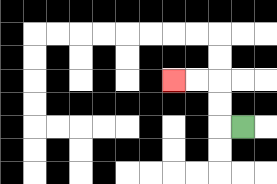{'start': '[10, 5]', 'end': '[7, 3]', 'path_directions': 'L,U,U,L,L', 'path_coordinates': '[[10, 5], [9, 5], [9, 4], [9, 3], [8, 3], [7, 3]]'}